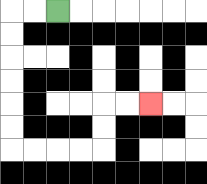{'start': '[2, 0]', 'end': '[6, 4]', 'path_directions': 'L,L,D,D,D,D,D,D,R,R,R,R,U,U,R,R', 'path_coordinates': '[[2, 0], [1, 0], [0, 0], [0, 1], [0, 2], [0, 3], [0, 4], [0, 5], [0, 6], [1, 6], [2, 6], [3, 6], [4, 6], [4, 5], [4, 4], [5, 4], [6, 4]]'}